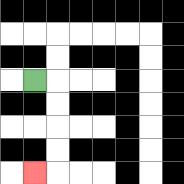{'start': '[1, 3]', 'end': '[1, 7]', 'path_directions': 'R,D,D,D,D,L', 'path_coordinates': '[[1, 3], [2, 3], [2, 4], [2, 5], [2, 6], [2, 7], [1, 7]]'}